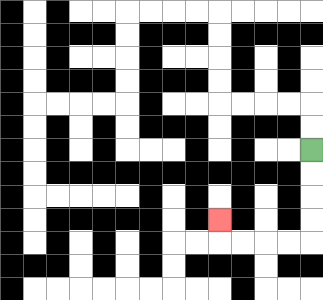{'start': '[13, 6]', 'end': '[9, 9]', 'path_directions': 'D,D,D,D,L,L,L,L,U', 'path_coordinates': '[[13, 6], [13, 7], [13, 8], [13, 9], [13, 10], [12, 10], [11, 10], [10, 10], [9, 10], [9, 9]]'}